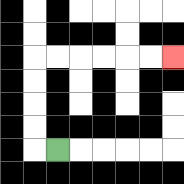{'start': '[2, 6]', 'end': '[7, 2]', 'path_directions': 'L,U,U,U,U,R,R,R,R,R,R', 'path_coordinates': '[[2, 6], [1, 6], [1, 5], [1, 4], [1, 3], [1, 2], [2, 2], [3, 2], [4, 2], [5, 2], [6, 2], [7, 2]]'}